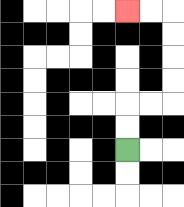{'start': '[5, 6]', 'end': '[5, 0]', 'path_directions': 'U,U,R,R,U,U,U,U,L,L', 'path_coordinates': '[[5, 6], [5, 5], [5, 4], [6, 4], [7, 4], [7, 3], [7, 2], [7, 1], [7, 0], [6, 0], [5, 0]]'}